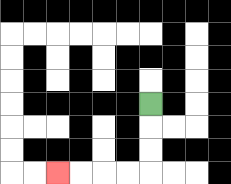{'start': '[6, 4]', 'end': '[2, 7]', 'path_directions': 'D,D,D,L,L,L,L', 'path_coordinates': '[[6, 4], [6, 5], [6, 6], [6, 7], [5, 7], [4, 7], [3, 7], [2, 7]]'}